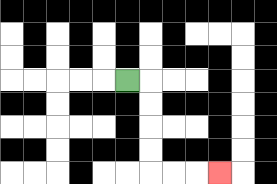{'start': '[5, 3]', 'end': '[9, 7]', 'path_directions': 'R,D,D,D,D,R,R,R', 'path_coordinates': '[[5, 3], [6, 3], [6, 4], [6, 5], [6, 6], [6, 7], [7, 7], [8, 7], [9, 7]]'}